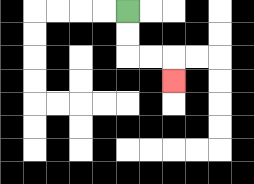{'start': '[5, 0]', 'end': '[7, 3]', 'path_directions': 'D,D,R,R,D', 'path_coordinates': '[[5, 0], [5, 1], [5, 2], [6, 2], [7, 2], [7, 3]]'}